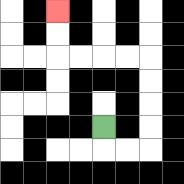{'start': '[4, 5]', 'end': '[2, 0]', 'path_directions': 'D,R,R,U,U,U,U,L,L,L,L,U,U', 'path_coordinates': '[[4, 5], [4, 6], [5, 6], [6, 6], [6, 5], [6, 4], [6, 3], [6, 2], [5, 2], [4, 2], [3, 2], [2, 2], [2, 1], [2, 0]]'}